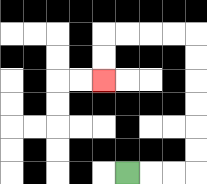{'start': '[5, 7]', 'end': '[4, 3]', 'path_directions': 'R,R,R,U,U,U,U,U,U,L,L,L,L,D,D', 'path_coordinates': '[[5, 7], [6, 7], [7, 7], [8, 7], [8, 6], [8, 5], [8, 4], [8, 3], [8, 2], [8, 1], [7, 1], [6, 1], [5, 1], [4, 1], [4, 2], [4, 3]]'}